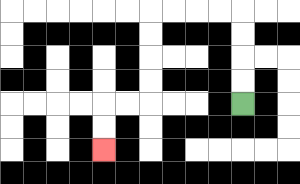{'start': '[10, 4]', 'end': '[4, 6]', 'path_directions': 'U,U,U,U,L,L,L,L,D,D,D,D,L,L,D,D', 'path_coordinates': '[[10, 4], [10, 3], [10, 2], [10, 1], [10, 0], [9, 0], [8, 0], [7, 0], [6, 0], [6, 1], [6, 2], [6, 3], [6, 4], [5, 4], [4, 4], [4, 5], [4, 6]]'}